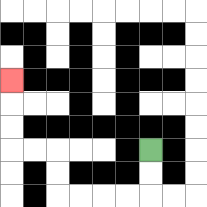{'start': '[6, 6]', 'end': '[0, 3]', 'path_directions': 'D,D,L,L,L,L,U,U,L,L,U,U,U', 'path_coordinates': '[[6, 6], [6, 7], [6, 8], [5, 8], [4, 8], [3, 8], [2, 8], [2, 7], [2, 6], [1, 6], [0, 6], [0, 5], [0, 4], [0, 3]]'}